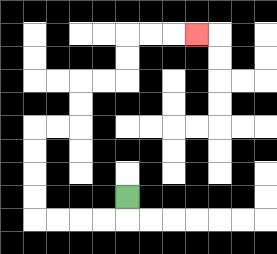{'start': '[5, 8]', 'end': '[8, 1]', 'path_directions': 'D,L,L,L,L,U,U,U,U,R,R,U,U,R,R,U,U,R,R,R', 'path_coordinates': '[[5, 8], [5, 9], [4, 9], [3, 9], [2, 9], [1, 9], [1, 8], [1, 7], [1, 6], [1, 5], [2, 5], [3, 5], [3, 4], [3, 3], [4, 3], [5, 3], [5, 2], [5, 1], [6, 1], [7, 1], [8, 1]]'}